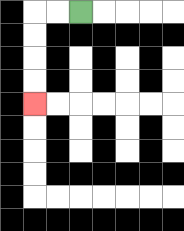{'start': '[3, 0]', 'end': '[1, 4]', 'path_directions': 'L,L,D,D,D,D', 'path_coordinates': '[[3, 0], [2, 0], [1, 0], [1, 1], [1, 2], [1, 3], [1, 4]]'}